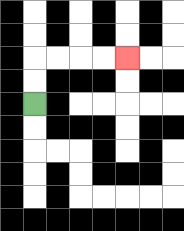{'start': '[1, 4]', 'end': '[5, 2]', 'path_directions': 'U,U,R,R,R,R', 'path_coordinates': '[[1, 4], [1, 3], [1, 2], [2, 2], [3, 2], [4, 2], [5, 2]]'}